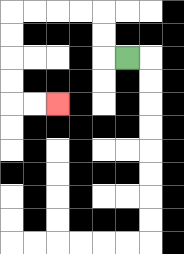{'start': '[5, 2]', 'end': '[2, 4]', 'path_directions': 'L,U,U,L,L,L,L,D,D,D,D,R,R', 'path_coordinates': '[[5, 2], [4, 2], [4, 1], [4, 0], [3, 0], [2, 0], [1, 0], [0, 0], [0, 1], [0, 2], [0, 3], [0, 4], [1, 4], [2, 4]]'}